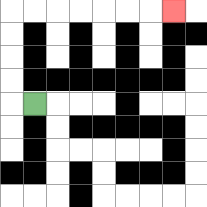{'start': '[1, 4]', 'end': '[7, 0]', 'path_directions': 'L,U,U,U,U,R,R,R,R,R,R,R', 'path_coordinates': '[[1, 4], [0, 4], [0, 3], [0, 2], [0, 1], [0, 0], [1, 0], [2, 0], [3, 0], [4, 0], [5, 0], [6, 0], [7, 0]]'}